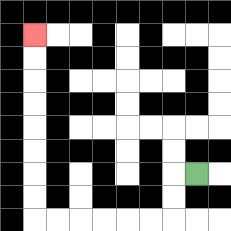{'start': '[8, 7]', 'end': '[1, 1]', 'path_directions': 'L,D,D,L,L,L,L,L,L,U,U,U,U,U,U,U,U', 'path_coordinates': '[[8, 7], [7, 7], [7, 8], [7, 9], [6, 9], [5, 9], [4, 9], [3, 9], [2, 9], [1, 9], [1, 8], [1, 7], [1, 6], [1, 5], [1, 4], [1, 3], [1, 2], [1, 1]]'}